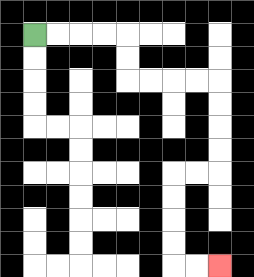{'start': '[1, 1]', 'end': '[9, 11]', 'path_directions': 'R,R,R,R,D,D,R,R,R,R,D,D,D,D,L,L,D,D,D,D,R,R', 'path_coordinates': '[[1, 1], [2, 1], [3, 1], [4, 1], [5, 1], [5, 2], [5, 3], [6, 3], [7, 3], [8, 3], [9, 3], [9, 4], [9, 5], [9, 6], [9, 7], [8, 7], [7, 7], [7, 8], [7, 9], [7, 10], [7, 11], [8, 11], [9, 11]]'}